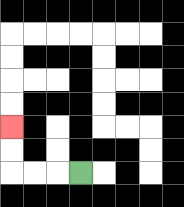{'start': '[3, 7]', 'end': '[0, 5]', 'path_directions': 'L,L,L,U,U', 'path_coordinates': '[[3, 7], [2, 7], [1, 7], [0, 7], [0, 6], [0, 5]]'}